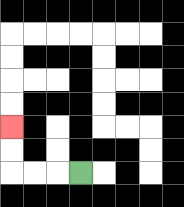{'start': '[3, 7]', 'end': '[0, 5]', 'path_directions': 'L,L,L,U,U', 'path_coordinates': '[[3, 7], [2, 7], [1, 7], [0, 7], [0, 6], [0, 5]]'}